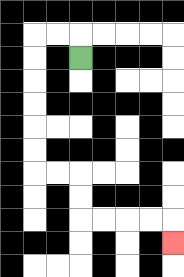{'start': '[3, 2]', 'end': '[7, 10]', 'path_directions': 'U,L,L,D,D,D,D,D,D,R,R,D,D,R,R,R,R,D', 'path_coordinates': '[[3, 2], [3, 1], [2, 1], [1, 1], [1, 2], [1, 3], [1, 4], [1, 5], [1, 6], [1, 7], [2, 7], [3, 7], [3, 8], [3, 9], [4, 9], [5, 9], [6, 9], [7, 9], [7, 10]]'}